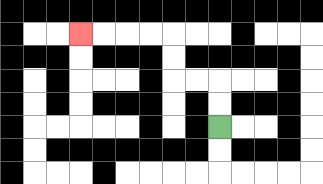{'start': '[9, 5]', 'end': '[3, 1]', 'path_directions': 'U,U,L,L,U,U,L,L,L,L', 'path_coordinates': '[[9, 5], [9, 4], [9, 3], [8, 3], [7, 3], [7, 2], [7, 1], [6, 1], [5, 1], [4, 1], [3, 1]]'}